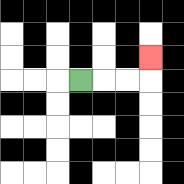{'start': '[3, 3]', 'end': '[6, 2]', 'path_directions': 'R,R,R,U', 'path_coordinates': '[[3, 3], [4, 3], [5, 3], [6, 3], [6, 2]]'}